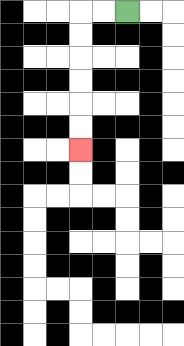{'start': '[5, 0]', 'end': '[3, 6]', 'path_directions': 'L,L,D,D,D,D,D,D', 'path_coordinates': '[[5, 0], [4, 0], [3, 0], [3, 1], [3, 2], [3, 3], [3, 4], [3, 5], [3, 6]]'}